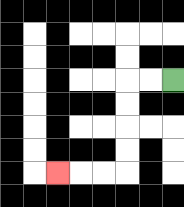{'start': '[7, 3]', 'end': '[2, 7]', 'path_directions': 'L,L,D,D,D,D,L,L,L', 'path_coordinates': '[[7, 3], [6, 3], [5, 3], [5, 4], [5, 5], [5, 6], [5, 7], [4, 7], [3, 7], [2, 7]]'}